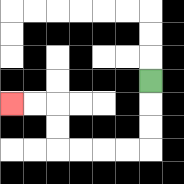{'start': '[6, 3]', 'end': '[0, 4]', 'path_directions': 'D,D,D,L,L,L,L,U,U,L,L', 'path_coordinates': '[[6, 3], [6, 4], [6, 5], [6, 6], [5, 6], [4, 6], [3, 6], [2, 6], [2, 5], [2, 4], [1, 4], [0, 4]]'}